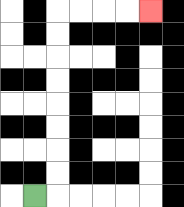{'start': '[1, 8]', 'end': '[6, 0]', 'path_directions': 'R,U,U,U,U,U,U,U,U,R,R,R,R', 'path_coordinates': '[[1, 8], [2, 8], [2, 7], [2, 6], [2, 5], [2, 4], [2, 3], [2, 2], [2, 1], [2, 0], [3, 0], [4, 0], [5, 0], [6, 0]]'}